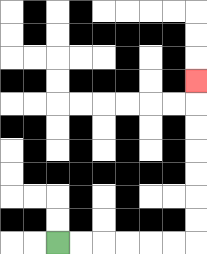{'start': '[2, 10]', 'end': '[8, 3]', 'path_directions': 'R,R,R,R,R,R,U,U,U,U,U,U,U', 'path_coordinates': '[[2, 10], [3, 10], [4, 10], [5, 10], [6, 10], [7, 10], [8, 10], [8, 9], [8, 8], [8, 7], [8, 6], [8, 5], [8, 4], [8, 3]]'}